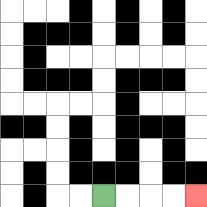{'start': '[4, 8]', 'end': '[8, 8]', 'path_directions': 'R,R,R,R', 'path_coordinates': '[[4, 8], [5, 8], [6, 8], [7, 8], [8, 8]]'}